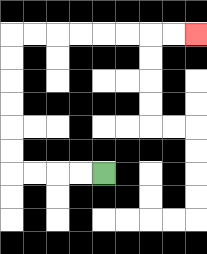{'start': '[4, 7]', 'end': '[8, 1]', 'path_directions': 'L,L,L,L,U,U,U,U,U,U,R,R,R,R,R,R,R,R', 'path_coordinates': '[[4, 7], [3, 7], [2, 7], [1, 7], [0, 7], [0, 6], [0, 5], [0, 4], [0, 3], [0, 2], [0, 1], [1, 1], [2, 1], [3, 1], [4, 1], [5, 1], [6, 1], [7, 1], [8, 1]]'}